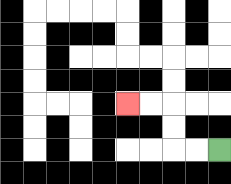{'start': '[9, 6]', 'end': '[5, 4]', 'path_directions': 'L,L,U,U,L,L', 'path_coordinates': '[[9, 6], [8, 6], [7, 6], [7, 5], [7, 4], [6, 4], [5, 4]]'}